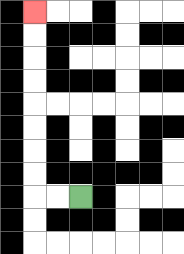{'start': '[3, 8]', 'end': '[1, 0]', 'path_directions': 'L,L,U,U,U,U,U,U,U,U', 'path_coordinates': '[[3, 8], [2, 8], [1, 8], [1, 7], [1, 6], [1, 5], [1, 4], [1, 3], [1, 2], [1, 1], [1, 0]]'}